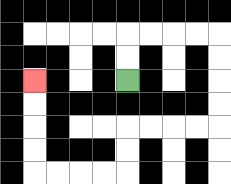{'start': '[5, 3]', 'end': '[1, 3]', 'path_directions': 'U,U,R,R,R,R,D,D,D,D,L,L,L,L,D,D,L,L,L,L,U,U,U,U', 'path_coordinates': '[[5, 3], [5, 2], [5, 1], [6, 1], [7, 1], [8, 1], [9, 1], [9, 2], [9, 3], [9, 4], [9, 5], [8, 5], [7, 5], [6, 5], [5, 5], [5, 6], [5, 7], [4, 7], [3, 7], [2, 7], [1, 7], [1, 6], [1, 5], [1, 4], [1, 3]]'}